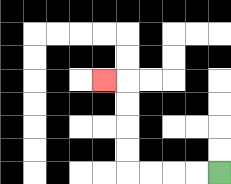{'start': '[9, 7]', 'end': '[4, 3]', 'path_directions': 'L,L,L,L,U,U,U,U,L', 'path_coordinates': '[[9, 7], [8, 7], [7, 7], [6, 7], [5, 7], [5, 6], [5, 5], [5, 4], [5, 3], [4, 3]]'}